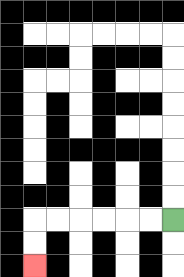{'start': '[7, 9]', 'end': '[1, 11]', 'path_directions': 'L,L,L,L,L,L,D,D', 'path_coordinates': '[[7, 9], [6, 9], [5, 9], [4, 9], [3, 9], [2, 9], [1, 9], [1, 10], [1, 11]]'}